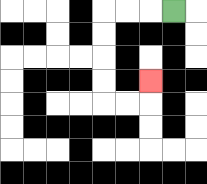{'start': '[7, 0]', 'end': '[6, 3]', 'path_directions': 'L,L,L,D,D,D,D,R,R,U', 'path_coordinates': '[[7, 0], [6, 0], [5, 0], [4, 0], [4, 1], [4, 2], [4, 3], [4, 4], [5, 4], [6, 4], [6, 3]]'}